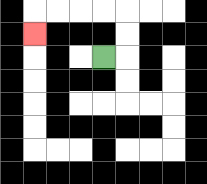{'start': '[4, 2]', 'end': '[1, 1]', 'path_directions': 'R,U,U,L,L,L,L,D', 'path_coordinates': '[[4, 2], [5, 2], [5, 1], [5, 0], [4, 0], [3, 0], [2, 0], [1, 0], [1, 1]]'}